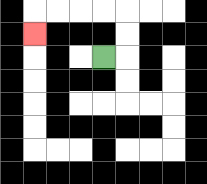{'start': '[4, 2]', 'end': '[1, 1]', 'path_directions': 'R,U,U,L,L,L,L,D', 'path_coordinates': '[[4, 2], [5, 2], [5, 1], [5, 0], [4, 0], [3, 0], [2, 0], [1, 0], [1, 1]]'}